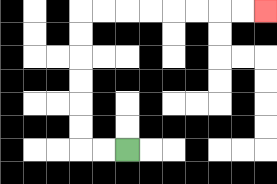{'start': '[5, 6]', 'end': '[11, 0]', 'path_directions': 'L,L,U,U,U,U,U,U,R,R,R,R,R,R,R,R', 'path_coordinates': '[[5, 6], [4, 6], [3, 6], [3, 5], [3, 4], [3, 3], [3, 2], [3, 1], [3, 0], [4, 0], [5, 0], [6, 0], [7, 0], [8, 0], [9, 0], [10, 0], [11, 0]]'}